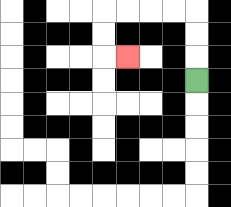{'start': '[8, 3]', 'end': '[5, 2]', 'path_directions': 'U,U,U,L,L,L,L,D,D,R', 'path_coordinates': '[[8, 3], [8, 2], [8, 1], [8, 0], [7, 0], [6, 0], [5, 0], [4, 0], [4, 1], [4, 2], [5, 2]]'}